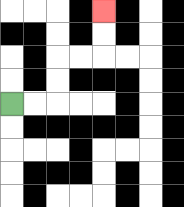{'start': '[0, 4]', 'end': '[4, 0]', 'path_directions': 'R,R,U,U,R,R,U,U', 'path_coordinates': '[[0, 4], [1, 4], [2, 4], [2, 3], [2, 2], [3, 2], [4, 2], [4, 1], [4, 0]]'}